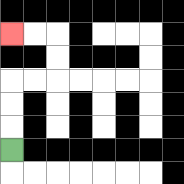{'start': '[0, 6]', 'end': '[0, 1]', 'path_directions': 'U,U,U,R,R,U,U,L,L', 'path_coordinates': '[[0, 6], [0, 5], [0, 4], [0, 3], [1, 3], [2, 3], [2, 2], [2, 1], [1, 1], [0, 1]]'}